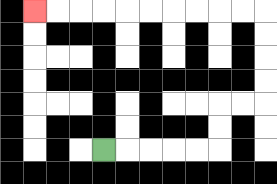{'start': '[4, 6]', 'end': '[1, 0]', 'path_directions': 'R,R,R,R,R,U,U,R,R,U,U,U,U,L,L,L,L,L,L,L,L,L,L', 'path_coordinates': '[[4, 6], [5, 6], [6, 6], [7, 6], [8, 6], [9, 6], [9, 5], [9, 4], [10, 4], [11, 4], [11, 3], [11, 2], [11, 1], [11, 0], [10, 0], [9, 0], [8, 0], [7, 0], [6, 0], [5, 0], [4, 0], [3, 0], [2, 0], [1, 0]]'}